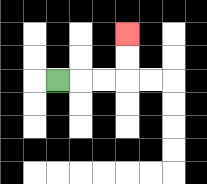{'start': '[2, 3]', 'end': '[5, 1]', 'path_directions': 'R,R,R,U,U', 'path_coordinates': '[[2, 3], [3, 3], [4, 3], [5, 3], [5, 2], [5, 1]]'}